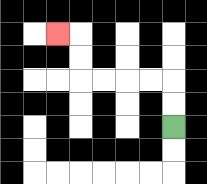{'start': '[7, 5]', 'end': '[2, 1]', 'path_directions': 'U,U,L,L,L,L,U,U,L', 'path_coordinates': '[[7, 5], [7, 4], [7, 3], [6, 3], [5, 3], [4, 3], [3, 3], [3, 2], [3, 1], [2, 1]]'}